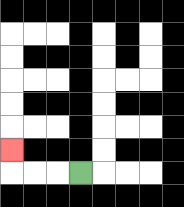{'start': '[3, 7]', 'end': '[0, 6]', 'path_directions': 'L,L,L,U', 'path_coordinates': '[[3, 7], [2, 7], [1, 7], [0, 7], [0, 6]]'}